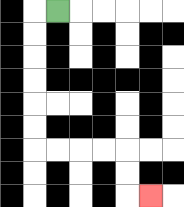{'start': '[2, 0]', 'end': '[6, 8]', 'path_directions': 'L,D,D,D,D,D,D,R,R,R,R,D,D,R', 'path_coordinates': '[[2, 0], [1, 0], [1, 1], [1, 2], [1, 3], [1, 4], [1, 5], [1, 6], [2, 6], [3, 6], [4, 6], [5, 6], [5, 7], [5, 8], [6, 8]]'}